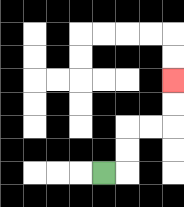{'start': '[4, 7]', 'end': '[7, 3]', 'path_directions': 'R,U,U,R,R,U,U', 'path_coordinates': '[[4, 7], [5, 7], [5, 6], [5, 5], [6, 5], [7, 5], [7, 4], [7, 3]]'}